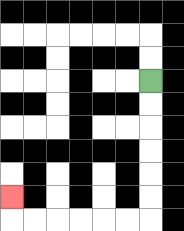{'start': '[6, 3]', 'end': '[0, 8]', 'path_directions': 'D,D,D,D,D,D,L,L,L,L,L,L,U', 'path_coordinates': '[[6, 3], [6, 4], [6, 5], [6, 6], [6, 7], [6, 8], [6, 9], [5, 9], [4, 9], [3, 9], [2, 9], [1, 9], [0, 9], [0, 8]]'}